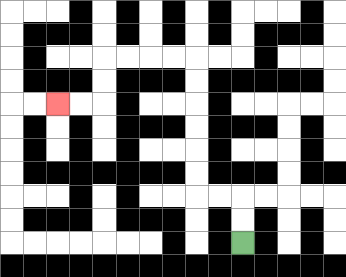{'start': '[10, 10]', 'end': '[2, 4]', 'path_directions': 'U,U,L,L,U,U,U,U,U,U,L,L,L,L,D,D,L,L', 'path_coordinates': '[[10, 10], [10, 9], [10, 8], [9, 8], [8, 8], [8, 7], [8, 6], [8, 5], [8, 4], [8, 3], [8, 2], [7, 2], [6, 2], [5, 2], [4, 2], [4, 3], [4, 4], [3, 4], [2, 4]]'}